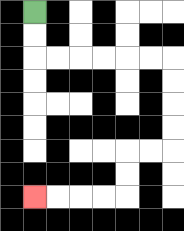{'start': '[1, 0]', 'end': '[1, 8]', 'path_directions': 'D,D,R,R,R,R,R,R,D,D,D,D,L,L,D,D,L,L,L,L', 'path_coordinates': '[[1, 0], [1, 1], [1, 2], [2, 2], [3, 2], [4, 2], [5, 2], [6, 2], [7, 2], [7, 3], [7, 4], [7, 5], [7, 6], [6, 6], [5, 6], [5, 7], [5, 8], [4, 8], [3, 8], [2, 8], [1, 8]]'}